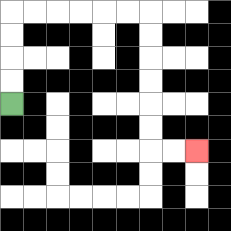{'start': '[0, 4]', 'end': '[8, 6]', 'path_directions': 'U,U,U,U,R,R,R,R,R,R,D,D,D,D,D,D,R,R', 'path_coordinates': '[[0, 4], [0, 3], [0, 2], [0, 1], [0, 0], [1, 0], [2, 0], [3, 0], [4, 0], [5, 0], [6, 0], [6, 1], [6, 2], [6, 3], [6, 4], [6, 5], [6, 6], [7, 6], [8, 6]]'}